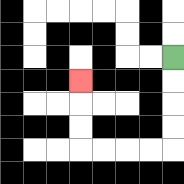{'start': '[7, 2]', 'end': '[3, 3]', 'path_directions': 'D,D,D,D,L,L,L,L,U,U,U', 'path_coordinates': '[[7, 2], [7, 3], [7, 4], [7, 5], [7, 6], [6, 6], [5, 6], [4, 6], [3, 6], [3, 5], [3, 4], [3, 3]]'}